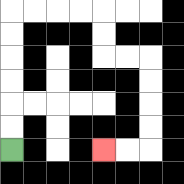{'start': '[0, 6]', 'end': '[4, 6]', 'path_directions': 'U,U,U,U,U,U,R,R,R,R,D,D,R,R,D,D,D,D,L,L', 'path_coordinates': '[[0, 6], [0, 5], [0, 4], [0, 3], [0, 2], [0, 1], [0, 0], [1, 0], [2, 0], [3, 0], [4, 0], [4, 1], [4, 2], [5, 2], [6, 2], [6, 3], [6, 4], [6, 5], [6, 6], [5, 6], [4, 6]]'}